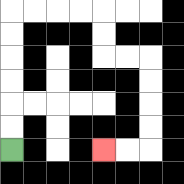{'start': '[0, 6]', 'end': '[4, 6]', 'path_directions': 'U,U,U,U,U,U,R,R,R,R,D,D,R,R,D,D,D,D,L,L', 'path_coordinates': '[[0, 6], [0, 5], [0, 4], [0, 3], [0, 2], [0, 1], [0, 0], [1, 0], [2, 0], [3, 0], [4, 0], [4, 1], [4, 2], [5, 2], [6, 2], [6, 3], [6, 4], [6, 5], [6, 6], [5, 6], [4, 6]]'}